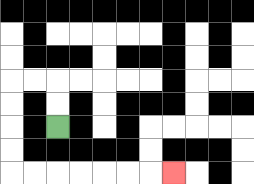{'start': '[2, 5]', 'end': '[7, 7]', 'path_directions': 'U,U,L,L,D,D,D,D,R,R,R,R,R,R,R', 'path_coordinates': '[[2, 5], [2, 4], [2, 3], [1, 3], [0, 3], [0, 4], [0, 5], [0, 6], [0, 7], [1, 7], [2, 7], [3, 7], [4, 7], [5, 7], [6, 7], [7, 7]]'}